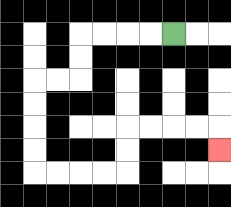{'start': '[7, 1]', 'end': '[9, 6]', 'path_directions': 'L,L,L,L,D,D,L,L,D,D,D,D,R,R,R,R,U,U,R,R,R,R,D', 'path_coordinates': '[[7, 1], [6, 1], [5, 1], [4, 1], [3, 1], [3, 2], [3, 3], [2, 3], [1, 3], [1, 4], [1, 5], [1, 6], [1, 7], [2, 7], [3, 7], [4, 7], [5, 7], [5, 6], [5, 5], [6, 5], [7, 5], [8, 5], [9, 5], [9, 6]]'}